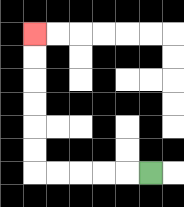{'start': '[6, 7]', 'end': '[1, 1]', 'path_directions': 'L,L,L,L,L,U,U,U,U,U,U', 'path_coordinates': '[[6, 7], [5, 7], [4, 7], [3, 7], [2, 7], [1, 7], [1, 6], [1, 5], [1, 4], [1, 3], [1, 2], [1, 1]]'}